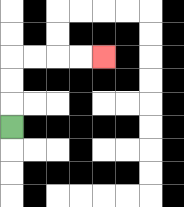{'start': '[0, 5]', 'end': '[4, 2]', 'path_directions': 'U,U,U,R,R,R,R', 'path_coordinates': '[[0, 5], [0, 4], [0, 3], [0, 2], [1, 2], [2, 2], [3, 2], [4, 2]]'}